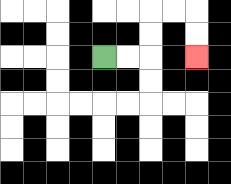{'start': '[4, 2]', 'end': '[8, 2]', 'path_directions': 'R,R,U,U,R,R,D,D', 'path_coordinates': '[[4, 2], [5, 2], [6, 2], [6, 1], [6, 0], [7, 0], [8, 0], [8, 1], [8, 2]]'}